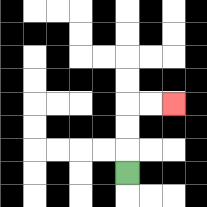{'start': '[5, 7]', 'end': '[7, 4]', 'path_directions': 'U,U,U,R,R', 'path_coordinates': '[[5, 7], [5, 6], [5, 5], [5, 4], [6, 4], [7, 4]]'}